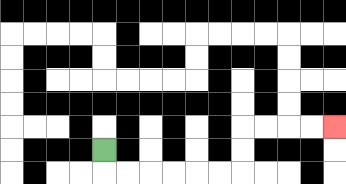{'start': '[4, 6]', 'end': '[14, 5]', 'path_directions': 'D,R,R,R,R,R,R,U,U,R,R,R,R', 'path_coordinates': '[[4, 6], [4, 7], [5, 7], [6, 7], [7, 7], [8, 7], [9, 7], [10, 7], [10, 6], [10, 5], [11, 5], [12, 5], [13, 5], [14, 5]]'}